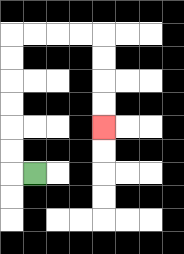{'start': '[1, 7]', 'end': '[4, 5]', 'path_directions': 'L,U,U,U,U,U,U,R,R,R,R,D,D,D,D', 'path_coordinates': '[[1, 7], [0, 7], [0, 6], [0, 5], [0, 4], [0, 3], [0, 2], [0, 1], [1, 1], [2, 1], [3, 1], [4, 1], [4, 2], [4, 3], [4, 4], [4, 5]]'}